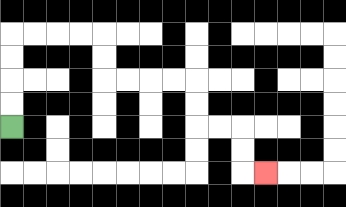{'start': '[0, 5]', 'end': '[11, 7]', 'path_directions': 'U,U,U,U,R,R,R,R,D,D,R,R,R,R,D,D,R,R,D,D,R', 'path_coordinates': '[[0, 5], [0, 4], [0, 3], [0, 2], [0, 1], [1, 1], [2, 1], [3, 1], [4, 1], [4, 2], [4, 3], [5, 3], [6, 3], [7, 3], [8, 3], [8, 4], [8, 5], [9, 5], [10, 5], [10, 6], [10, 7], [11, 7]]'}